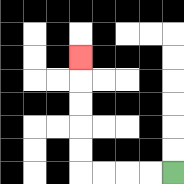{'start': '[7, 7]', 'end': '[3, 2]', 'path_directions': 'L,L,L,L,U,U,U,U,U', 'path_coordinates': '[[7, 7], [6, 7], [5, 7], [4, 7], [3, 7], [3, 6], [3, 5], [3, 4], [3, 3], [3, 2]]'}